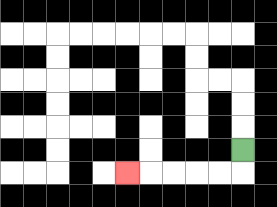{'start': '[10, 6]', 'end': '[5, 7]', 'path_directions': 'D,L,L,L,L,L', 'path_coordinates': '[[10, 6], [10, 7], [9, 7], [8, 7], [7, 7], [6, 7], [5, 7]]'}